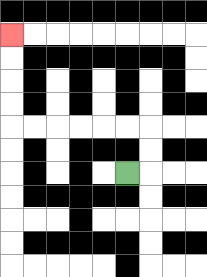{'start': '[5, 7]', 'end': '[0, 1]', 'path_directions': 'R,U,U,L,L,L,L,L,L,U,U,U,U', 'path_coordinates': '[[5, 7], [6, 7], [6, 6], [6, 5], [5, 5], [4, 5], [3, 5], [2, 5], [1, 5], [0, 5], [0, 4], [0, 3], [0, 2], [0, 1]]'}